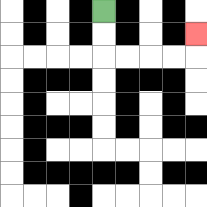{'start': '[4, 0]', 'end': '[8, 1]', 'path_directions': 'D,D,R,R,R,R,U', 'path_coordinates': '[[4, 0], [4, 1], [4, 2], [5, 2], [6, 2], [7, 2], [8, 2], [8, 1]]'}